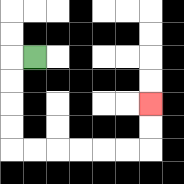{'start': '[1, 2]', 'end': '[6, 4]', 'path_directions': 'L,D,D,D,D,R,R,R,R,R,R,U,U', 'path_coordinates': '[[1, 2], [0, 2], [0, 3], [0, 4], [0, 5], [0, 6], [1, 6], [2, 6], [3, 6], [4, 6], [5, 6], [6, 6], [6, 5], [6, 4]]'}